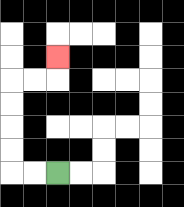{'start': '[2, 7]', 'end': '[2, 2]', 'path_directions': 'L,L,U,U,U,U,R,R,U', 'path_coordinates': '[[2, 7], [1, 7], [0, 7], [0, 6], [0, 5], [0, 4], [0, 3], [1, 3], [2, 3], [2, 2]]'}